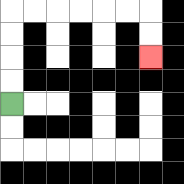{'start': '[0, 4]', 'end': '[6, 2]', 'path_directions': 'U,U,U,U,R,R,R,R,R,R,D,D', 'path_coordinates': '[[0, 4], [0, 3], [0, 2], [0, 1], [0, 0], [1, 0], [2, 0], [3, 0], [4, 0], [5, 0], [6, 0], [6, 1], [6, 2]]'}